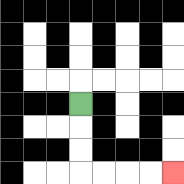{'start': '[3, 4]', 'end': '[7, 7]', 'path_directions': 'D,D,D,R,R,R,R', 'path_coordinates': '[[3, 4], [3, 5], [3, 6], [3, 7], [4, 7], [5, 7], [6, 7], [7, 7]]'}